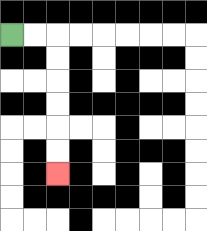{'start': '[0, 1]', 'end': '[2, 7]', 'path_directions': 'R,R,D,D,D,D,D,D', 'path_coordinates': '[[0, 1], [1, 1], [2, 1], [2, 2], [2, 3], [2, 4], [2, 5], [2, 6], [2, 7]]'}